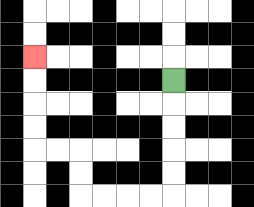{'start': '[7, 3]', 'end': '[1, 2]', 'path_directions': 'D,D,D,D,D,L,L,L,L,U,U,L,L,U,U,U,U', 'path_coordinates': '[[7, 3], [7, 4], [7, 5], [7, 6], [7, 7], [7, 8], [6, 8], [5, 8], [4, 8], [3, 8], [3, 7], [3, 6], [2, 6], [1, 6], [1, 5], [1, 4], [1, 3], [1, 2]]'}